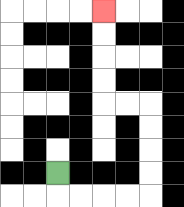{'start': '[2, 7]', 'end': '[4, 0]', 'path_directions': 'D,R,R,R,R,U,U,U,U,L,L,U,U,U,U', 'path_coordinates': '[[2, 7], [2, 8], [3, 8], [4, 8], [5, 8], [6, 8], [6, 7], [6, 6], [6, 5], [6, 4], [5, 4], [4, 4], [4, 3], [4, 2], [4, 1], [4, 0]]'}